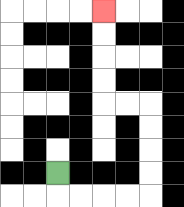{'start': '[2, 7]', 'end': '[4, 0]', 'path_directions': 'D,R,R,R,R,U,U,U,U,L,L,U,U,U,U', 'path_coordinates': '[[2, 7], [2, 8], [3, 8], [4, 8], [5, 8], [6, 8], [6, 7], [6, 6], [6, 5], [6, 4], [5, 4], [4, 4], [4, 3], [4, 2], [4, 1], [4, 0]]'}